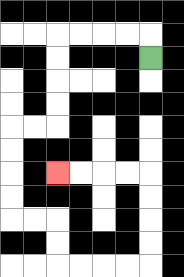{'start': '[6, 2]', 'end': '[2, 7]', 'path_directions': 'U,L,L,L,L,D,D,D,D,L,L,D,D,D,D,R,R,D,D,R,R,R,R,U,U,U,U,L,L,L,L', 'path_coordinates': '[[6, 2], [6, 1], [5, 1], [4, 1], [3, 1], [2, 1], [2, 2], [2, 3], [2, 4], [2, 5], [1, 5], [0, 5], [0, 6], [0, 7], [0, 8], [0, 9], [1, 9], [2, 9], [2, 10], [2, 11], [3, 11], [4, 11], [5, 11], [6, 11], [6, 10], [6, 9], [6, 8], [6, 7], [5, 7], [4, 7], [3, 7], [2, 7]]'}